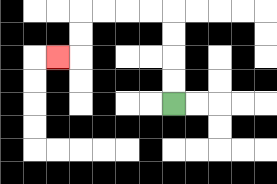{'start': '[7, 4]', 'end': '[2, 2]', 'path_directions': 'U,U,U,U,L,L,L,L,D,D,L', 'path_coordinates': '[[7, 4], [7, 3], [7, 2], [7, 1], [7, 0], [6, 0], [5, 0], [4, 0], [3, 0], [3, 1], [3, 2], [2, 2]]'}